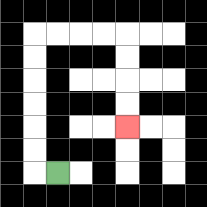{'start': '[2, 7]', 'end': '[5, 5]', 'path_directions': 'L,U,U,U,U,U,U,R,R,R,R,D,D,D,D', 'path_coordinates': '[[2, 7], [1, 7], [1, 6], [1, 5], [1, 4], [1, 3], [1, 2], [1, 1], [2, 1], [3, 1], [4, 1], [5, 1], [5, 2], [5, 3], [5, 4], [5, 5]]'}